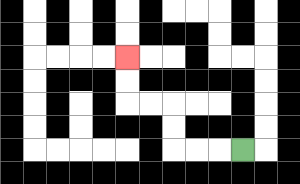{'start': '[10, 6]', 'end': '[5, 2]', 'path_directions': 'L,L,L,U,U,L,L,U,U', 'path_coordinates': '[[10, 6], [9, 6], [8, 6], [7, 6], [7, 5], [7, 4], [6, 4], [5, 4], [5, 3], [5, 2]]'}